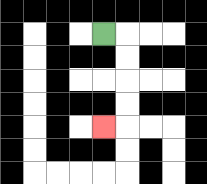{'start': '[4, 1]', 'end': '[4, 5]', 'path_directions': 'R,D,D,D,D,L', 'path_coordinates': '[[4, 1], [5, 1], [5, 2], [5, 3], [5, 4], [5, 5], [4, 5]]'}